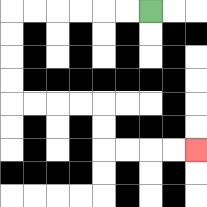{'start': '[6, 0]', 'end': '[8, 6]', 'path_directions': 'L,L,L,L,L,L,D,D,D,D,R,R,R,R,D,D,R,R,R,R', 'path_coordinates': '[[6, 0], [5, 0], [4, 0], [3, 0], [2, 0], [1, 0], [0, 0], [0, 1], [0, 2], [0, 3], [0, 4], [1, 4], [2, 4], [3, 4], [4, 4], [4, 5], [4, 6], [5, 6], [6, 6], [7, 6], [8, 6]]'}